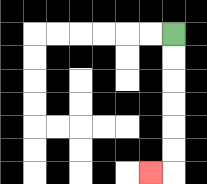{'start': '[7, 1]', 'end': '[6, 7]', 'path_directions': 'D,D,D,D,D,D,L', 'path_coordinates': '[[7, 1], [7, 2], [7, 3], [7, 4], [7, 5], [7, 6], [7, 7], [6, 7]]'}